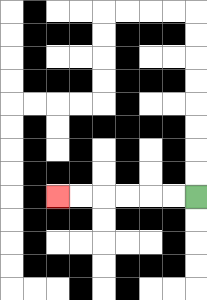{'start': '[8, 8]', 'end': '[2, 8]', 'path_directions': 'L,L,L,L,L,L', 'path_coordinates': '[[8, 8], [7, 8], [6, 8], [5, 8], [4, 8], [3, 8], [2, 8]]'}